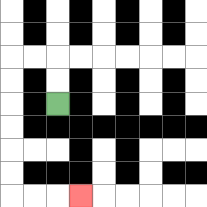{'start': '[2, 4]', 'end': '[3, 8]', 'path_directions': 'U,U,L,L,D,D,D,D,D,D,R,R,R', 'path_coordinates': '[[2, 4], [2, 3], [2, 2], [1, 2], [0, 2], [0, 3], [0, 4], [0, 5], [0, 6], [0, 7], [0, 8], [1, 8], [2, 8], [3, 8]]'}